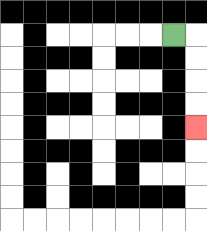{'start': '[7, 1]', 'end': '[8, 5]', 'path_directions': 'R,D,D,D,D', 'path_coordinates': '[[7, 1], [8, 1], [8, 2], [8, 3], [8, 4], [8, 5]]'}